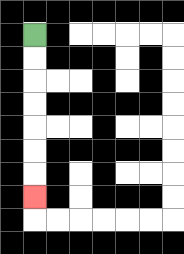{'start': '[1, 1]', 'end': '[1, 8]', 'path_directions': 'D,D,D,D,D,D,D', 'path_coordinates': '[[1, 1], [1, 2], [1, 3], [1, 4], [1, 5], [1, 6], [1, 7], [1, 8]]'}